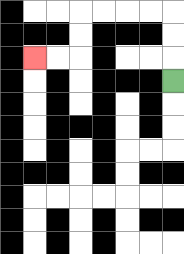{'start': '[7, 3]', 'end': '[1, 2]', 'path_directions': 'U,U,U,L,L,L,L,D,D,L,L', 'path_coordinates': '[[7, 3], [7, 2], [7, 1], [7, 0], [6, 0], [5, 0], [4, 0], [3, 0], [3, 1], [3, 2], [2, 2], [1, 2]]'}